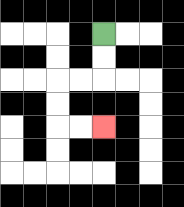{'start': '[4, 1]', 'end': '[4, 5]', 'path_directions': 'D,D,L,L,D,D,R,R', 'path_coordinates': '[[4, 1], [4, 2], [4, 3], [3, 3], [2, 3], [2, 4], [2, 5], [3, 5], [4, 5]]'}